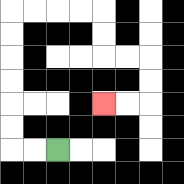{'start': '[2, 6]', 'end': '[4, 4]', 'path_directions': 'L,L,U,U,U,U,U,U,R,R,R,R,D,D,R,R,D,D,L,L', 'path_coordinates': '[[2, 6], [1, 6], [0, 6], [0, 5], [0, 4], [0, 3], [0, 2], [0, 1], [0, 0], [1, 0], [2, 0], [3, 0], [4, 0], [4, 1], [4, 2], [5, 2], [6, 2], [6, 3], [6, 4], [5, 4], [4, 4]]'}